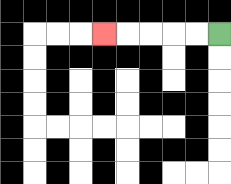{'start': '[9, 1]', 'end': '[4, 1]', 'path_directions': 'L,L,L,L,L', 'path_coordinates': '[[9, 1], [8, 1], [7, 1], [6, 1], [5, 1], [4, 1]]'}